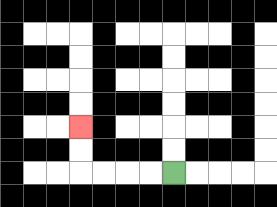{'start': '[7, 7]', 'end': '[3, 5]', 'path_directions': 'L,L,L,L,U,U', 'path_coordinates': '[[7, 7], [6, 7], [5, 7], [4, 7], [3, 7], [3, 6], [3, 5]]'}